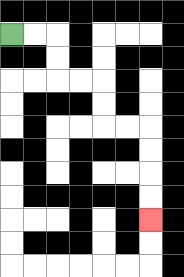{'start': '[0, 1]', 'end': '[6, 9]', 'path_directions': 'R,R,D,D,R,R,D,D,R,R,D,D,D,D', 'path_coordinates': '[[0, 1], [1, 1], [2, 1], [2, 2], [2, 3], [3, 3], [4, 3], [4, 4], [4, 5], [5, 5], [6, 5], [6, 6], [6, 7], [6, 8], [6, 9]]'}